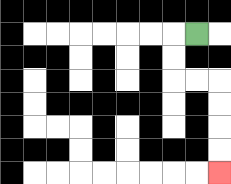{'start': '[8, 1]', 'end': '[9, 7]', 'path_directions': 'L,D,D,R,R,D,D,D,D', 'path_coordinates': '[[8, 1], [7, 1], [7, 2], [7, 3], [8, 3], [9, 3], [9, 4], [9, 5], [9, 6], [9, 7]]'}